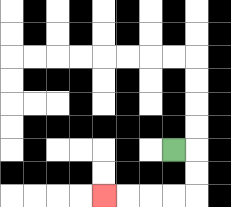{'start': '[7, 6]', 'end': '[4, 8]', 'path_directions': 'R,D,D,L,L,L,L', 'path_coordinates': '[[7, 6], [8, 6], [8, 7], [8, 8], [7, 8], [6, 8], [5, 8], [4, 8]]'}